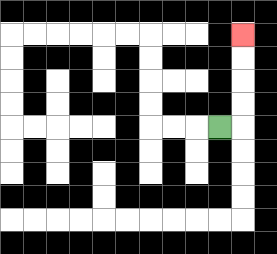{'start': '[9, 5]', 'end': '[10, 1]', 'path_directions': 'R,U,U,U,U', 'path_coordinates': '[[9, 5], [10, 5], [10, 4], [10, 3], [10, 2], [10, 1]]'}